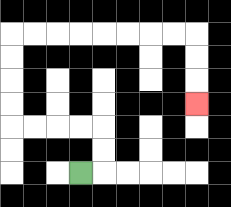{'start': '[3, 7]', 'end': '[8, 4]', 'path_directions': 'R,U,U,L,L,L,L,U,U,U,U,R,R,R,R,R,R,R,R,D,D,D', 'path_coordinates': '[[3, 7], [4, 7], [4, 6], [4, 5], [3, 5], [2, 5], [1, 5], [0, 5], [0, 4], [0, 3], [0, 2], [0, 1], [1, 1], [2, 1], [3, 1], [4, 1], [5, 1], [6, 1], [7, 1], [8, 1], [8, 2], [8, 3], [8, 4]]'}